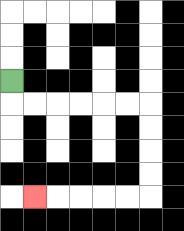{'start': '[0, 3]', 'end': '[1, 8]', 'path_directions': 'D,R,R,R,R,R,R,D,D,D,D,L,L,L,L,L', 'path_coordinates': '[[0, 3], [0, 4], [1, 4], [2, 4], [3, 4], [4, 4], [5, 4], [6, 4], [6, 5], [6, 6], [6, 7], [6, 8], [5, 8], [4, 8], [3, 8], [2, 8], [1, 8]]'}